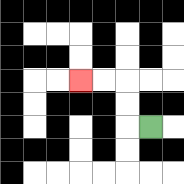{'start': '[6, 5]', 'end': '[3, 3]', 'path_directions': 'L,U,U,L,L', 'path_coordinates': '[[6, 5], [5, 5], [5, 4], [5, 3], [4, 3], [3, 3]]'}